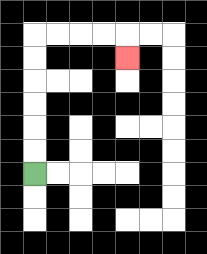{'start': '[1, 7]', 'end': '[5, 2]', 'path_directions': 'U,U,U,U,U,U,R,R,R,R,D', 'path_coordinates': '[[1, 7], [1, 6], [1, 5], [1, 4], [1, 3], [1, 2], [1, 1], [2, 1], [3, 1], [4, 1], [5, 1], [5, 2]]'}